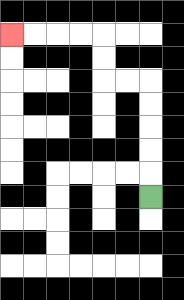{'start': '[6, 8]', 'end': '[0, 1]', 'path_directions': 'U,U,U,U,U,L,L,U,U,L,L,L,L', 'path_coordinates': '[[6, 8], [6, 7], [6, 6], [6, 5], [6, 4], [6, 3], [5, 3], [4, 3], [4, 2], [4, 1], [3, 1], [2, 1], [1, 1], [0, 1]]'}